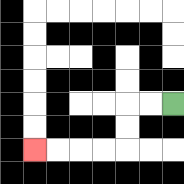{'start': '[7, 4]', 'end': '[1, 6]', 'path_directions': 'L,L,D,D,L,L,L,L', 'path_coordinates': '[[7, 4], [6, 4], [5, 4], [5, 5], [5, 6], [4, 6], [3, 6], [2, 6], [1, 6]]'}